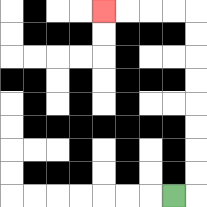{'start': '[7, 8]', 'end': '[4, 0]', 'path_directions': 'R,U,U,U,U,U,U,U,U,L,L,L,L', 'path_coordinates': '[[7, 8], [8, 8], [8, 7], [8, 6], [8, 5], [8, 4], [8, 3], [8, 2], [8, 1], [8, 0], [7, 0], [6, 0], [5, 0], [4, 0]]'}